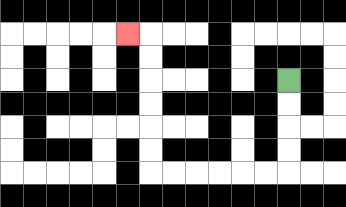{'start': '[12, 3]', 'end': '[5, 1]', 'path_directions': 'D,D,D,D,L,L,L,L,L,L,U,U,U,U,U,U,L', 'path_coordinates': '[[12, 3], [12, 4], [12, 5], [12, 6], [12, 7], [11, 7], [10, 7], [9, 7], [8, 7], [7, 7], [6, 7], [6, 6], [6, 5], [6, 4], [6, 3], [6, 2], [6, 1], [5, 1]]'}